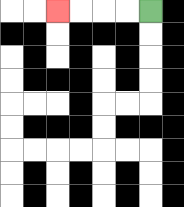{'start': '[6, 0]', 'end': '[2, 0]', 'path_directions': 'L,L,L,L', 'path_coordinates': '[[6, 0], [5, 0], [4, 0], [3, 0], [2, 0]]'}